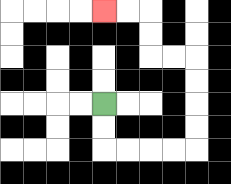{'start': '[4, 4]', 'end': '[4, 0]', 'path_directions': 'D,D,R,R,R,R,U,U,U,U,L,L,U,U,L,L', 'path_coordinates': '[[4, 4], [4, 5], [4, 6], [5, 6], [6, 6], [7, 6], [8, 6], [8, 5], [8, 4], [8, 3], [8, 2], [7, 2], [6, 2], [6, 1], [6, 0], [5, 0], [4, 0]]'}